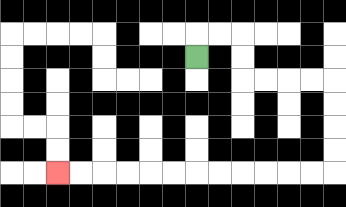{'start': '[8, 2]', 'end': '[2, 7]', 'path_directions': 'U,R,R,D,D,R,R,R,R,D,D,D,D,L,L,L,L,L,L,L,L,L,L,L,L', 'path_coordinates': '[[8, 2], [8, 1], [9, 1], [10, 1], [10, 2], [10, 3], [11, 3], [12, 3], [13, 3], [14, 3], [14, 4], [14, 5], [14, 6], [14, 7], [13, 7], [12, 7], [11, 7], [10, 7], [9, 7], [8, 7], [7, 7], [6, 7], [5, 7], [4, 7], [3, 7], [2, 7]]'}